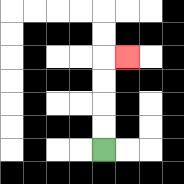{'start': '[4, 6]', 'end': '[5, 2]', 'path_directions': 'U,U,U,U,R', 'path_coordinates': '[[4, 6], [4, 5], [4, 4], [4, 3], [4, 2], [5, 2]]'}